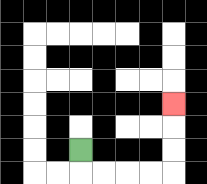{'start': '[3, 6]', 'end': '[7, 4]', 'path_directions': 'D,R,R,R,R,U,U,U', 'path_coordinates': '[[3, 6], [3, 7], [4, 7], [5, 7], [6, 7], [7, 7], [7, 6], [7, 5], [7, 4]]'}